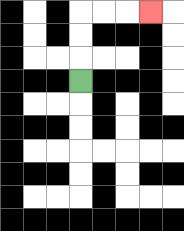{'start': '[3, 3]', 'end': '[6, 0]', 'path_directions': 'U,U,U,R,R,R', 'path_coordinates': '[[3, 3], [3, 2], [3, 1], [3, 0], [4, 0], [5, 0], [6, 0]]'}